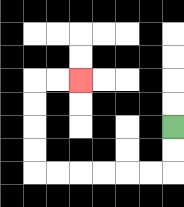{'start': '[7, 5]', 'end': '[3, 3]', 'path_directions': 'D,D,L,L,L,L,L,L,U,U,U,U,R,R', 'path_coordinates': '[[7, 5], [7, 6], [7, 7], [6, 7], [5, 7], [4, 7], [3, 7], [2, 7], [1, 7], [1, 6], [1, 5], [1, 4], [1, 3], [2, 3], [3, 3]]'}